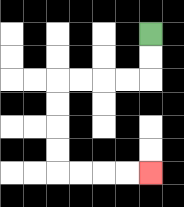{'start': '[6, 1]', 'end': '[6, 7]', 'path_directions': 'D,D,L,L,L,L,D,D,D,D,R,R,R,R', 'path_coordinates': '[[6, 1], [6, 2], [6, 3], [5, 3], [4, 3], [3, 3], [2, 3], [2, 4], [2, 5], [2, 6], [2, 7], [3, 7], [4, 7], [5, 7], [6, 7]]'}